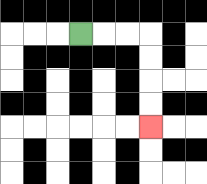{'start': '[3, 1]', 'end': '[6, 5]', 'path_directions': 'R,R,R,D,D,D,D', 'path_coordinates': '[[3, 1], [4, 1], [5, 1], [6, 1], [6, 2], [6, 3], [6, 4], [6, 5]]'}